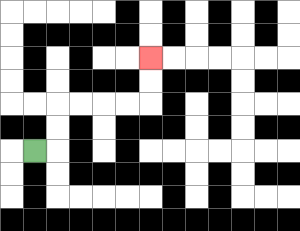{'start': '[1, 6]', 'end': '[6, 2]', 'path_directions': 'R,U,U,R,R,R,R,U,U', 'path_coordinates': '[[1, 6], [2, 6], [2, 5], [2, 4], [3, 4], [4, 4], [5, 4], [6, 4], [6, 3], [6, 2]]'}